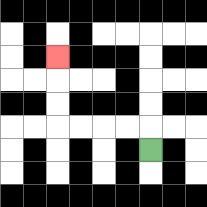{'start': '[6, 6]', 'end': '[2, 2]', 'path_directions': 'U,L,L,L,L,U,U,U', 'path_coordinates': '[[6, 6], [6, 5], [5, 5], [4, 5], [3, 5], [2, 5], [2, 4], [2, 3], [2, 2]]'}